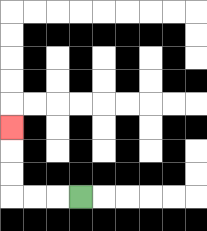{'start': '[3, 8]', 'end': '[0, 5]', 'path_directions': 'L,L,L,U,U,U', 'path_coordinates': '[[3, 8], [2, 8], [1, 8], [0, 8], [0, 7], [0, 6], [0, 5]]'}